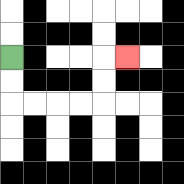{'start': '[0, 2]', 'end': '[5, 2]', 'path_directions': 'D,D,R,R,R,R,U,U,R', 'path_coordinates': '[[0, 2], [0, 3], [0, 4], [1, 4], [2, 4], [3, 4], [4, 4], [4, 3], [4, 2], [5, 2]]'}